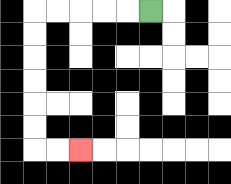{'start': '[6, 0]', 'end': '[3, 6]', 'path_directions': 'L,L,L,L,L,D,D,D,D,D,D,R,R', 'path_coordinates': '[[6, 0], [5, 0], [4, 0], [3, 0], [2, 0], [1, 0], [1, 1], [1, 2], [1, 3], [1, 4], [1, 5], [1, 6], [2, 6], [3, 6]]'}